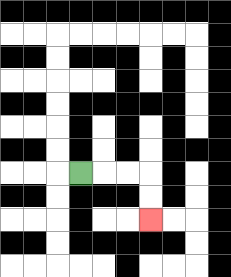{'start': '[3, 7]', 'end': '[6, 9]', 'path_directions': 'R,R,R,D,D', 'path_coordinates': '[[3, 7], [4, 7], [5, 7], [6, 7], [6, 8], [6, 9]]'}